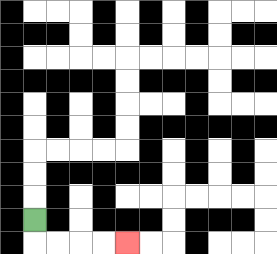{'start': '[1, 9]', 'end': '[5, 10]', 'path_directions': 'D,R,R,R,R', 'path_coordinates': '[[1, 9], [1, 10], [2, 10], [3, 10], [4, 10], [5, 10]]'}